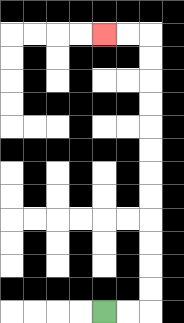{'start': '[4, 13]', 'end': '[4, 1]', 'path_directions': 'R,R,U,U,U,U,U,U,U,U,U,U,U,U,L,L', 'path_coordinates': '[[4, 13], [5, 13], [6, 13], [6, 12], [6, 11], [6, 10], [6, 9], [6, 8], [6, 7], [6, 6], [6, 5], [6, 4], [6, 3], [6, 2], [6, 1], [5, 1], [4, 1]]'}